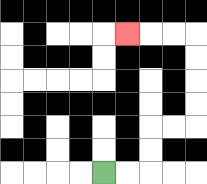{'start': '[4, 7]', 'end': '[5, 1]', 'path_directions': 'R,R,U,U,R,R,U,U,U,U,L,L,L', 'path_coordinates': '[[4, 7], [5, 7], [6, 7], [6, 6], [6, 5], [7, 5], [8, 5], [8, 4], [8, 3], [8, 2], [8, 1], [7, 1], [6, 1], [5, 1]]'}